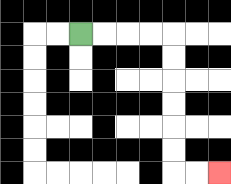{'start': '[3, 1]', 'end': '[9, 7]', 'path_directions': 'R,R,R,R,D,D,D,D,D,D,R,R', 'path_coordinates': '[[3, 1], [4, 1], [5, 1], [6, 1], [7, 1], [7, 2], [7, 3], [7, 4], [7, 5], [7, 6], [7, 7], [8, 7], [9, 7]]'}